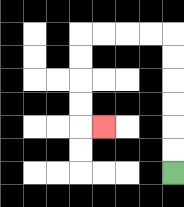{'start': '[7, 7]', 'end': '[4, 5]', 'path_directions': 'U,U,U,U,U,U,L,L,L,L,D,D,D,D,R', 'path_coordinates': '[[7, 7], [7, 6], [7, 5], [7, 4], [7, 3], [7, 2], [7, 1], [6, 1], [5, 1], [4, 1], [3, 1], [3, 2], [3, 3], [3, 4], [3, 5], [4, 5]]'}